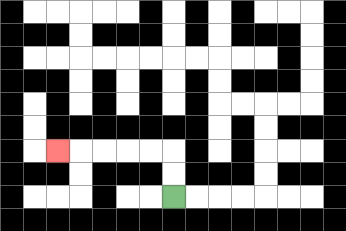{'start': '[7, 8]', 'end': '[2, 6]', 'path_directions': 'U,U,L,L,L,L,L', 'path_coordinates': '[[7, 8], [7, 7], [7, 6], [6, 6], [5, 6], [4, 6], [3, 6], [2, 6]]'}